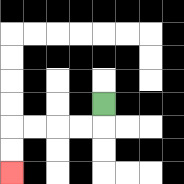{'start': '[4, 4]', 'end': '[0, 7]', 'path_directions': 'D,L,L,L,L,D,D', 'path_coordinates': '[[4, 4], [4, 5], [3, 5], [2, 5], [1, 5], [0, 5], [0, 6], [0, 7]]'}